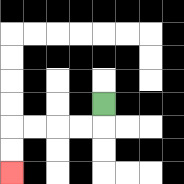{'start': '[4, 4]', 'end': '[0, 7]', 'path_directions': 'D,L,L,L,L,D,D', 'path_coordinates': '[[4, 4], [4, 5], [3, 5], [2, 5], [1, 5], [0, 5], [0, 6], [0, 7]]'}